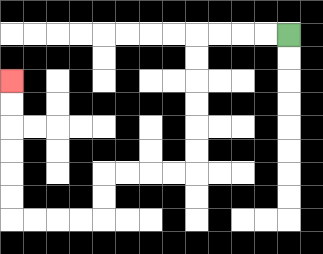{'start': '[12, 1]', 'end': '[0, 3]', 'path_directions': 'L,L,L,L,D,D,D,D,D,D,L,L,L,L,D,D,L,L,L,L,U,U,U,U,U,U', 'path_coordinates': '[[12, 1], [11, 1], [10, 1], [9, 1], [8, 1], [8, 2], [8, 3], [8, 4], [8, 5], [8, 6], [8, 7], [7, 7], [6, 7], [5, 7], [4, 7], [4, 8], [4, 9], [3, 9], [2, 9], [1, 9], [0, 9], [0, 8], [0, 7], [0, 6], [0, 5], [0, 4], [0, 3]]'}